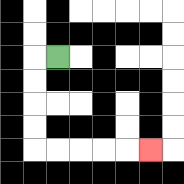{'start': '[2, 2]', 'end': '[6, 6]', 'path_directions': 'L,D,D,D,D,R,R,R,R,R', 'path_coordinates': '[[2, 2], [1, 2], [1, 3], [1, 4], [1, 5], [1, 6], [2, 6], [3, 6], [4, 6], [5, 6], [6, 6]]'}